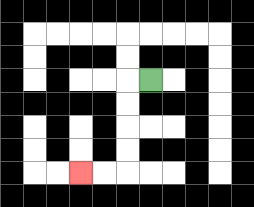{'start': '[6, 3]', 'end': '[3, 7]', 'path_directions': 'L,D,D,D,D,L,L', 'path_coordinates': '[[6, 3], [5, 3], [5, 4], [5, 5], [5, 6], [5, 7], [4, 7], [3, 7]]'}